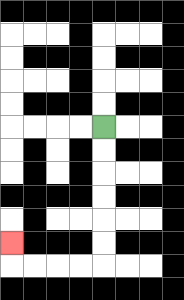{'start': '[4, 5]', 'end': '[0, 10]', 'path_directions': 'D,D,D,D,D,D,L,L,L,L,U', 'path_coordinates': '[[4, 5], [4, 6], [4, 7], [4, 8], [4, 9], [4, 10], [4, 11], [3, 11], [2, 11], [1, 11], [0, 11], [0, 10]]'}